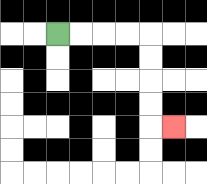{'start': '[2, 1]', 'end': '[7, 5]', 'path_directions': 'R,R,R,R,D,D,D,D,R', 'path_coordinates': '[[2, 1], [3, 1], [4, 1], [5, 1], [6, 1], [6, 2], [6, 3], [6, 4], [6, 5], [7, 5]]'}